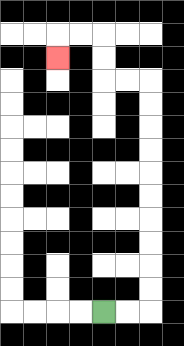{'start': '[4, 13]', 'end': '[2, 2]', 'path_directions': 'R,R,U,U,U,U,U,U,U,U,U,U,L,L,U,U,L,L,D', 'path_coordinates': '[[4, 13], [5, 13], [6, 13], [6, 12], [6, 11], [6, 10], [6, 9], [6, 8], [6, 7], [6, 6], [6, 5], [6, 4], [6, 3], [5, 3], [4, 3], [4, 2], [4, 1], [3, 1], [2, 1], [2, 2]]'}